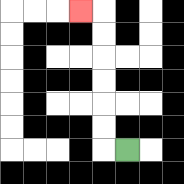{'start': '[5, 6]', 'end': '[3, 0]', 'path_directions': 'L,U,U,U,U,U,U,L', 'path_coordinates': '[[5, 6], [4, 6], [4, 5], [4, 4], [4, 3], [4, 2], [4, 1], [4, 0], [3, 0]]'}